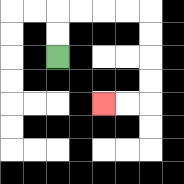{'start': '[2, 2]', 'end': '[4, 4]', 'path_directions': 'U,U,R,R,R,R,D,D,D,D,L,L', 'path_coordinates': '[[2, 2], [2, 1], [2, 0], [3, 0], [4, 0], [5, 0], [6, 0], [6, 1], [6, 2], [6, 3], [6, 4], [5, 4], [4, 4]]'}